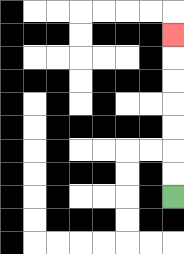{'start': '[7, 8]', 'end': '[7, 1]', 'path_directions': 'U,U,U,U,U,U,U', 'path_coordinates': '[[7, 8], [7, 7], [7, 6], [7, 5], [7, 4], [7, 3], [7, 2], [7, 1]]'}